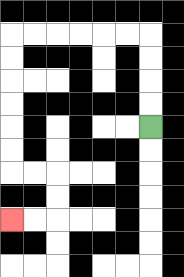{'start': '[6, 5]', 'end': '[0, 9]', 'path_directions': 'U,U,U,U,L,L,L,L,L,L,D,D,D,D,D,D,R,R,D,D,L,L', 'path_coordinates': '[[6, 5], [6, 4], [6, 3], [6, 2], [6, 1], [5, 1], [4, 1], [3, 1], [2, 1], [1, 1], [0, 1], [0, 2], [0, 3], [0, 4], [0, 5], [0, 6], [0, 7], [1, 7], [2, 7], [2, 8], [2, 9], [1, 9], [0, 9]]'}